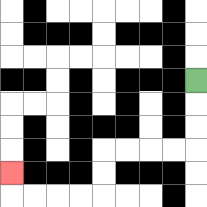{'start': '[8, 3]', 'end': '[0, 7]', 'path_directions': 'D,D,D,L,L,L,L,D,D,L,L,L,L,U', 'path_coordinates': '[[8, 3], [8, 4], [8, 5], [8, 6], [7, 6], [6, 6], [5, 6], [4, 6], [4, 7], [4, 8], [3, 8], [2, 8], [1, 8], [0, 8], [0, 7]]'}